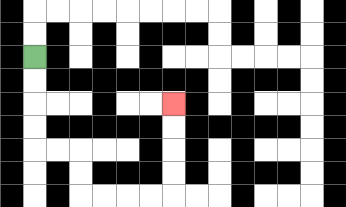{'start': '[1, 2]', 'end': '[7, 4]', 'path_directions': 'D,D,D,D,R,R,D,D,R,R,R,R,U,U,U,U', 'path_coordinates': '[[1, 2], [1, 3], [1, 4], [1, 5], [1, 6], [2, 6], [3, 6], [3, 7], [3, 8], [4, 8], [5, 8], [6, 8], [7, 8], [7, 7], [7, 6], [7, 5], [7, 4]]'}